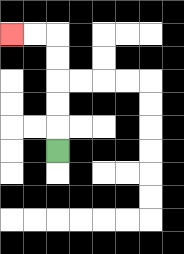{'start': '[2, 6]', 'end': '[0, 1]', 'path_directions': 'U,U,U,U,U,L,L', 'path_coordinates': '[[2, 6], [2, 5], [2, 4], [2, 3], [2, 2], [2, 1], [1, 1], [0, 1]]'}